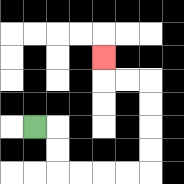{'start': '[1, 5]', 'end': '[4, 2]', 'path_directions': 'R,D,D,R,R,R,R,U,U,U,U,L,L,U', 'path_coordinates': '[[1, 5], [2, 5], [2, 6], [2, 7], [3, 7], [4, 7], [5, 7], [6, 7], [6, 6], [6, 5], [6, 4], [6, 3], [5, 3], [4, 3], [4, 2]]'}